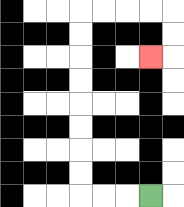{'start': '[6, 8]', 'end': '[6, 2]', 'path_directions': 'L,L,L,U,U,U,U,U,U,U,U,R,R,R,R,D,D,L', 'path_coordinates': '[[6, 8], [5, 8], [4, 8], [3, 8], [3, 7], [3, 6], [3, 5], [3, 4], [3, 3], [3, 2], [3, 1], [3, 0], [4, 0], [5, 0], [6, 0], [7, 0], [7, 1], [7, 2], [6, 2]]'}